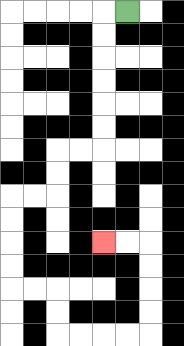{'start': '[5, 0]', 'end': '[4, 10]', 'path_directions': 'L,D,D,D,D,D,D,L,L,D,D,L,L,D,D,D,D,R,R,D,D,R,R,R,R,U,U,U,U,L,L', 'path_coordinates': '[[5, 0], [4, 0], [4, 1], [4, 2], [4, 3], [4, 4], [4, 5], [4, 6], [3, 6], [2, 6], [2, 7], [2, 8], [1, 8], [0, 8], [0, 9], [0, 10], [0, 11], [0, 12], [1, 12], [2, 12], [2, 13], [2, 14], [3, 14], [4, 14], [5, 14], [6, 14], [6, 13], [6, 12], [6, 11], [6, 10], [5, 10], [4, 10]]'}